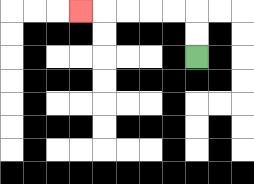{'start': '[8, 2]', 'end': '[3, 0]', 'path_directions': 'U,U,L,L,L,L,L', 'path_coordinates': '[[8, 2], [8, 1], [8, 0], [7, 0], [6, 0], [5, 0], [4, 0], [3, 0]]'}